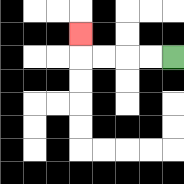{'start': '[7, 2]', 'end': '[3, 1]', 'path_directions': 'L,L,L,L,U', 'path_coordinates': '[[7, 2], [6, 2], [5, 2], [4, 2], [3, 2], [3, 1]]'}